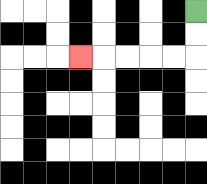{'start': '[8, 0]', 'end': '[3, 2]', 'path_directions': 'D,D,L,L,L,L,L', 'path_coordinates': '[[8, 0], [8, 1], [8, 2], [7, 2], [6, 2], [5, 2], [4, 2], [3, 2]]'}